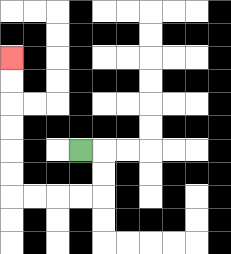{'start': '[3, 6]', 'end': '[0, 2]', 'path_directions': 'R,D,D,L,L,L,L,U,U,U,U,U,U', 'path_coordinates': '[[3, 6], [4, 6], [4, 7], [4, 8], [3, 8], [2, 8], [1, 8], [0, 8], [0, 7], [0, 6], [0, 5], [0, 4], [0, 3], [0, 2]]'}